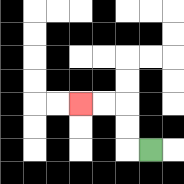{'start': '[6, 6]', 'end': '[3, 4]', 'path_directions': 'L,U,U,L,L', 'path_coordinates': '[[6, 6], [5, 6], [5, 5], [5, 4], [4, 4], [3, 4]]'}